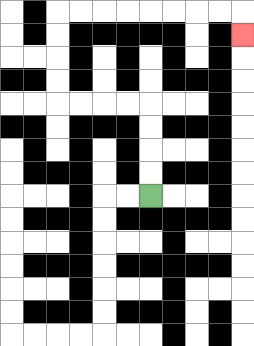{'start': '[6, 8]', 'end': '[10, 1]', 'path_directions': 'U,U,U,U,L,L,L,L,U,U,U,U,R,R,R,R,R,R,R,R,D', 'path_coordinates': '[[6, 8], [6, 7], [6, 6], [6, 5], [6, 4], [5, 4], [4, 4], [3, 4], [2, 4], [2, 3], [2, 2], [2, 1], [2, 0], [3, 0], [4, 0], [5, 0], [6, 0], [7, 0], [8, 0], [9, 0], [10, 0], [10, 1]]'}